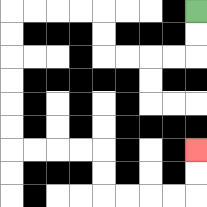{'start': '[8, 0]', 'end': '[8, 6]', 'path_directions': 'D,D,L,L,L,L,U,U,L,L,L,L,D,D,D,D,D,D,R,R,R,R,D,D,R,R,R,R,U,U', 'path_coordinates': '[[8, 0], [8, 1], [8, 2], [7, 2], [6, 2], [5, 2], [4, 2], [4, 1], [4, 0], [3, 0], [2, 0], [1, 0], [0, 0], [0, 1], [0, 2], [0, 3], [0, 4], [0, 5], [0, 6], [1, 6], [2, 6], [3, 6], [4, 6], [4, 7], [4, 8], [5, 8], [6, 8], [7, 8], [8, 8], [8, 7], [8, 6]]'}